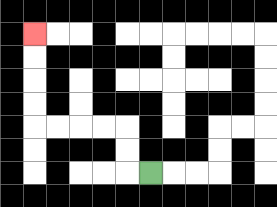{'start': '[6, 7]', 'end': '[1, 1]', 'path_directions': 'L,U,U,L,L,L,L,U,U,U,U', 'path_coordinates': '[[6, 7], [5, 7], [5, 6], [5, 5], [4, 5], [3, 5], [2, 5], [1, 5], [1, 4], [1, 3], [1, 2], [1, 1]]'}